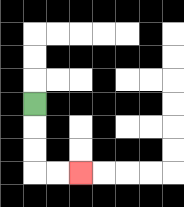{'start': '[1, 4]', 'end': '[3, 7]', 'path_directions': 'D,D,D,R,R', 'path_coordinates': '[[1, 4], [1, 5], [1, 6], [1, 7], [2, 7], [3, 7]]'}